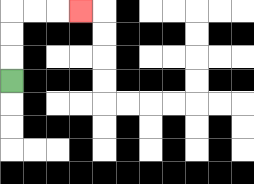{'start': '[0, 3]', 'end': '[3, 0]', 'path_directions': 'U,U,U,R,R,R', 'path_coordinates': '[[0, 3], [0, 2], [0, 1], [0, 0], [1, 0], [2, 0], [3, 0]]'}